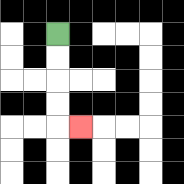{'start': '[2, 1]', 'end': '[3, 5]', 'path_directions': 'D,D,D,D,R', 'path_coordinates': '[[2, 1], [2, 2], [2, 3], [2, 4], [2, 5], [3, 5]]'}